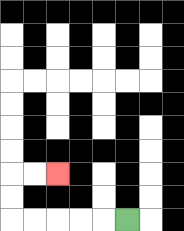{'start': '[5, 9]', 'end': '[2, 7]', 'path_directions': 'L,L,L,L,L,U,U,R,R', 'path_coordinates': '[[5, 9], [4, 9], [3, 9], [2, 9], [1, 9], [0, 9], [0, 8], [0, 7], [1, 7], [2, 7]]'}